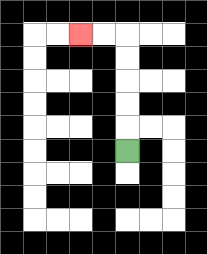{'start': '[5, 6]', 'end': '[3, 1]', 'path_directions': 'U,U,U,U,U,L,L', 'path_coordinates': '[[5, 6], [5, 5], [5, 4], [5, 3], [5, 2], [5, 1], [4, 1], [3, 1]]'}